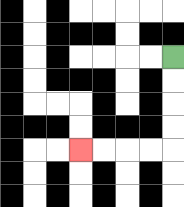{'start': '[7, 2]', 'end': '[3, 6]', 'path_directions': 'D,D,D,D,L,L,L,L', 'path_coordinates': '[[7, 2], [7, 3], [7, 4], [7, 5], [7, 6], [6, 6], [5, 6], [4, 6], [3, 6]]'}